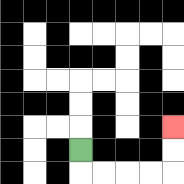{'start': '[3, 6]', 'end': '[7, 5]', 'path_directions': 'D,R,R,R,R,U,U', 'path_coordinates': '[[3, 6], [3, 7], [4, 7], [5, 7], [6, 7], [7, 7], [7, 6], [7, 5]]'}